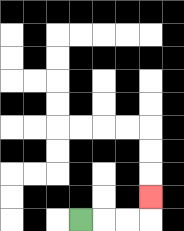{'start': '[3, 9]', 'end': '[6, 8]', 'path_directions': 'R,R,R,U', 'path_coordinates': '[[3, 9], [4, 9], [5, 9], [6, 9], [6, 8]]'}